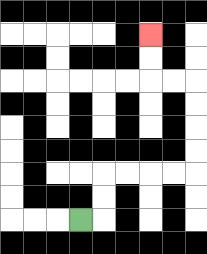{'start': '[3, 9]', 'end': '[6, 1]', 'path_directions': 'R,U,U,R,R,R,R,U,U,U,U,L,L,U,U', 'path_coordinates': '[[3, 9], [4, 9], [4, 8], [4, 7], [5, 7], [6, 7], [7, 7], [8, 7], [8, 6], [8, 5], [8, 4], [8, 3], [7, 3], [6, 3], [6, 2], [6, 1]]'}